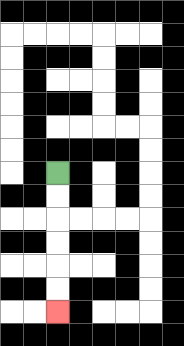{'start': '[2, 7]', 'end': '[2, 13]', 'path_directions': 'D,D,D,D,D,D', 'path_coordinates': '[[2, 7], [2, 8], [2, 9], [2, 10], [2, 11], [2, 12], [2, 13]]'}